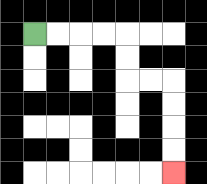{'start': '[1, 1]', 'end': '[7, 7]', 'path_directions': 'R,R,R,R,D,D,R,R,D,D,D,D', 'path_coordinates': '[[1, 1], [2, 1], [3, 1], [4, 1], [5, 1], [5, 2], [5, 3], [6, 3], [7, 3], [7, 4], [7, 5], [7, 6], [7, 7]]'}